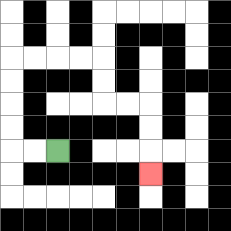{'start': '[2, 6]', 'end': '[6, 7]', 'path_directions': 'L,L,U,U,U,U,R,R,R,R,D,D,R,R,D,D,D', 'path_coordinates': '[[2, 6], [1, 6], [0, 6], [0, 5], [0, 4], [0, 3], [0, 2], [1, 2], [2, 2], [3, 2], [4, 2], [4, 3], [4, 4], [5, 4], [6, 4], [6, 5], [6, 6], [6, 7]]'}